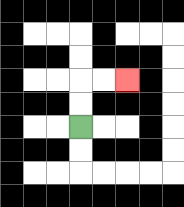{'start': '[3, 5]', 'end': '[5, 3]', 'path_directions': 'U,U,R,R', 'path_coordinates': '[[3, 5], [3, 4], [3, 3], [4, 3], [5, 3]]'}